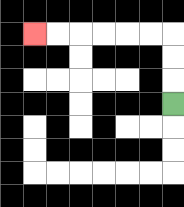{'start': '[7, 4]', 'end': '[1, 1]', 'path_directions': 'U,U,U,L,L,L,L,L,L', 'path_coordinates': '[[7, 4], [7, 3], [7, 2], [7, 1], [6, 1], [5, 1], [4, 1], [3, 1], [2, 1], [1, 1]]'}